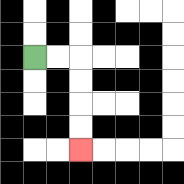{'start': '[1, 2]', 'end': '[3, 6]', 'path_directions': 'R,R,D,D,D,D', 'path_coordinates': '[[1, 2], [2, 2], [3, 2], [3, 3], [3, 4], [3, 5], [3, 6]]'}